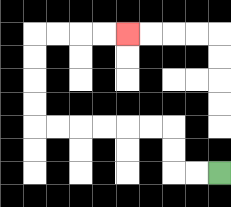{'start': '[9, 7]', 'end': '[5, 1]', 'path_directions': 'L,L,U,U,L,L,L,L,L,L,U,U,U,U,R,R,R,R', 'path_coordinates': '[[9, 7], [8, 7], [7, 7], [7, 6], [7, 5], [6, 5], [5, 5], [4, 5], [3, 5], [2, 5], [1, 5], [1, 4], [1, 3], [1, 2], [1, 1], [2, 1], [3, 1], [4, 1], [5, 1]]'}